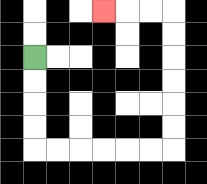{'start': '[1, 2]', 'end': '[4, 0]', 'path_directions': 'D,D,D,D,R,R,R,R,R,R,U,U,U,U,U,U,L,L,L', 'path_coordinates': '[[1, 2], [1, 3], [1, 4], [1, 5], [1, 6], [2, 6], [3, 6], [4, 6], [5, 6], [6, 6], [7, 6], [7, 5], [7, 4], [7, 3], [7, 2], [7, 1], [7, 0], [6, 0], [5, 0], [4, 0]]'}